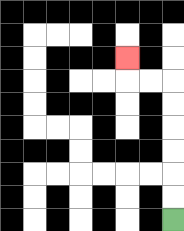{'start': '[7, 9]', 'end': '[5, 2]', 'path_directions': 'U,U,U,U,U,U,L,L,U', 'path_coordinates': '[[7, 9], [7, 8], [7, 7], [7, 6], [7, 5], [7, 4], [7, 3], [6, 3], [5, 3], [5, 2]]'}